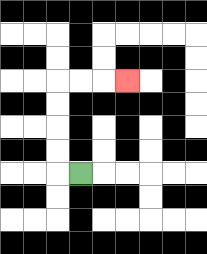{'start': '[3, 7]', 'end': '[5, 3]', 'path_directions': 'L,U,U,U,U,R,R,R', 'path_coordinates': '[[3, 7], [2, 7], [2, 6], [2, 5], [2, 4], [2, 3], [3, 3], [4, 3], [5, 3]]'}